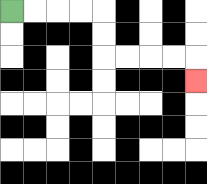{'start': '[0, 0]', 'end': '[8, 3]', 'path_directions': 'R,R,R,R,D,D,R,R,R,R,D', 'path_coordinates': '[[0, 0], [1, 0], [2, 0], [3, 0], [4, 0], [4, 1], [4, 2], [5, 2], [6, 2], [7, 2], [8, 2], [8, 3]]'}